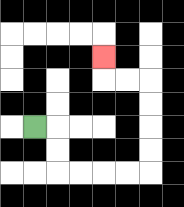{'start': '[1, 5]', 'end': '[4, 2]', 'path_directions': 'R,D,D,R,R,R,R,U,U,U,U,L,L,U', 'path_coordinates': '[[1, 5], [2, 5], [2, 6], [2, 7], [3, 7], [4, 7], [5, 7], [6, 7], [6, 6], [6, 5], [6, 4], [6, 3], [5, 3], [4, 3], [4, 2]]'}